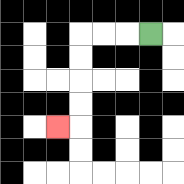{'start': '[6, 1]', 'end': '[2, 5]', 'path_directions': 'L,L,L,D,D,D,D,L', 'path_coordinates': '[[6, 1], [5, 1], [4, 1], [3, 1], [3, 2], [3, 3], [3, 4], [3, 5], [2, 5]]'}